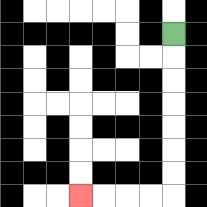{'start': '[7, 1]', 'end': '[3, 8]', 'path_directions': 'D,D,D,D,D,D,D,L,L,L,L', 'path_coordinates': '[[7, 1], [7, 2], [7, 3], [7, 4], [7, 5], [7, 6], [7, 7], [7, 8], [6, 8], [5, 8], [4, 8], [3, 8]]'}